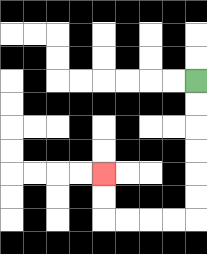{'start': '[8, 3]', 'end': '[4, 7]', 'path_directions': 'D,D,D,D,D,D,L,L,L,L,U,U', 'path_coordinates': '[[8, 3], [8, 4], [8, 5], [8, 6], [8, 7], [8, 8], [8, 9], [7, 9], [6, 9], [5, 9], [4, 9], [4, 8], [4, 7]]'}